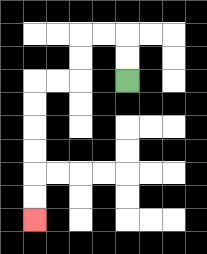{'start': '[5, 3]', 'end': '[1, 9]', 'path_directions': 'U,U,L,L,D,D,L,L,D,D,D,D,D,D', 'path_coordinates': '[[5, 3], [5, 2], [5, 1], [4, 1], [3, 1], [3, 2], [3, 3], [2, 3], [1, 3], [1, 4], [1, 5], [1, 6], [1, 7], [1, 8], [1, 9]]'}